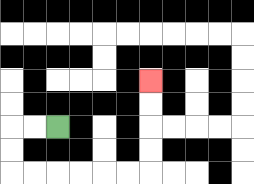{'start': '[2, 5]', 'end': '[6, 3]', 'path_directions': 'L,L,D,D,R,R,R,R,R,R,U,U,U,U', 'path_coordinates': '[[2, 5], [1, 5], [0, 5], [0, 6], [0, 7], [1, 7], [2, 7], [3, 7], [4, 7], [5, 7], [6, 7], [6, 6], [6, 5], [6, 4], [6, 3]]'}